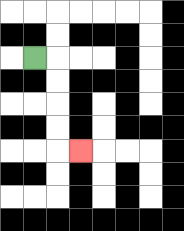{'start': '[1, 2]', 'end': '[3, 6]', 'path_directions': 'R,D,D,D,D,R', 'path_coordinates': '[[1, 2], [2, 2], [2, 3], [2, 4], [2, 5], [2, 6], [3, 6]]'}